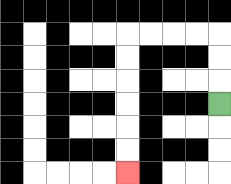{'start': '[9, 4]', 'end': '[5, 7]', 'path_directions': 'U,U,U,L,L,L,L,D,D,D,D,D,D', 'path_coordinates': '[[9, 4], [9, 3], [9, 2], [9, 1], [8, 1], [7, 1], [6, 1], [5, 1], [5, 2], [5, 3], [5, 4], [5, 5], [5, 6], [5, 7]]'}